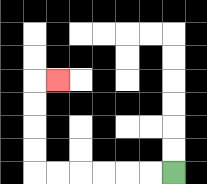{'start': '[7, 7]', 'end': '[2, 3]', 'path_directions': 'L,L,L,L,L,L,U,U,U,U,R', 'path_coordinates': '[[7, 7], [6, 7], [5, 7], [4, 7], [3, 7], [2, 7], [1, 7], [1, 6], [1, 5], [1, 4], [1, 3], [2, 3]]'}